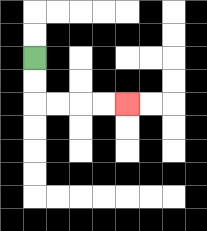{'start': '[1, 2]', 'end': '[5, 4]', 'path_directions': 'D,D,R,R,R,R', 'path_coordinates': '[[1, 2], [1, 3], [1, 4], [2, 4], [3, 4], [4, 4], [5, 4]]'}